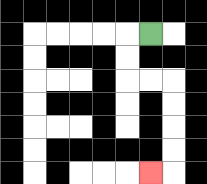{'start': '[6, 1]', 'end': '[6, 7]', 'path_directions': 'L,D,D,R,R,D,D,D,D,L', 'path_coordinates': '[[6, 1], [5, 1], [5, 2], [5, 3], [6, 3], [7, 3], [7, 4], [7, 5], [7, 6], [7, 7], [6, 7]]'}